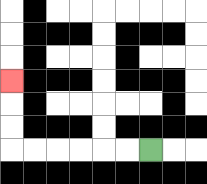{'start': '[6, 6]', 'end': '[0, 3]', 'path_directions': 'L,L,L,L,L,L,U,U,U', 'path_coordinates': '[[6, 6], [5, 6], [4, 6], [3, 6], [2, 6], [1, 6], [0, 6], [0, 5], [0, 4], [0, 3]]'}